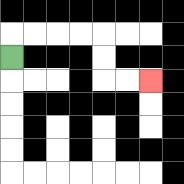{'start': '[0, 2]', 'end': '[6, 3]', 'path_directions': 'U,R,R,R,R,D,D,R,R', 'path_coordinates': '[[0, 2], [0, 1], [1, 1], [2, 1], [3, 1], [4, 1], [4, 2], [4, 3], [5, 3], [6, 3]]'}